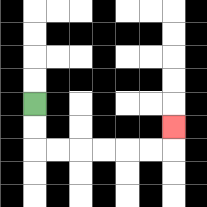{'start': '[1, 4]', 'end': '[7, 5]', 'path_directions': 'D,D,R,R,R,R,R,R,U', 'path_coordinates': '[[1, 4], [1, 5], [1, 6], [2, 6], [3, 6], [4, 6], [5, 6], [6, 6], [7, 6], [7, 5]]'}